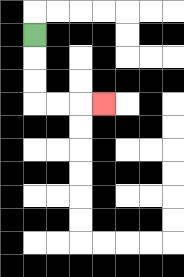{'start': '[1, 1]', 'end': '[4, 4]', 'path_directions': 'D,D,D,R,R,R', 'path_coordinates': '[[1, 1], [1, 2], [1, 3], [1, 4], [2, 4], [3, 4], [4, 4]]'}